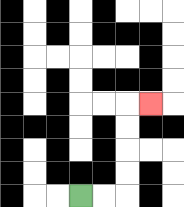{'start': '[3, 8]', 'end': '[6, 4]', 'path_directions': 'R,R,U,U,U,U,R', 'path_coordinates': '[[3, 8], [4, 8], [5, 8], [5, 7], [5, 6], [5, 5], [5, 4], [6, 4]]'}